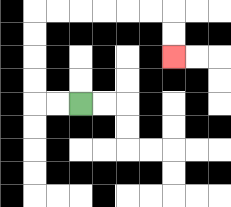{'start': '[3, 4]', 'end': '[7, 2]', 'path_directions': 'L,L,U,U,U,U,R,R,R,R,R,R,D,D', 'path_coordinates': '[[3, 4], [2, 4], [1, 4], [1, 3], [1, 2], [1, 1], [1, 0], [2, 0], [3, 0], [4, 0], [5, 0], [6, 0], [7, 0], [7, 1], [7, 2]]'}